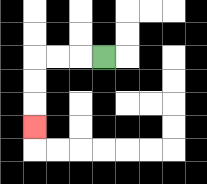{'start': '[4, 2]', 'end': '[1, 5]', 'path_directions': 'L,L,L,D,D,D', 'path_coordinates': '[[4, 2], [3, 2], [2, 2], [1, 2], [1, 3], [1, 4], [1, 5]]'}